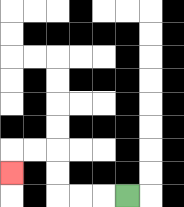{'start': '[5, 8]', 'end': '[0, 7]', 'path_directions': 'L,L,L,U,U,L,L,D', 'path_coordinates': '[[5, 8], [4, 8], [3, 8], [2, 8], [2, 7], [2, 6], [1, 6], [0, 6], [0, 7]]'}